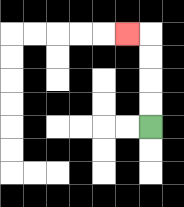{'start': '[6, 5]', 'end': '[5, 1]', 'path_directions': 'U,U,U,U,L', 'path_coordinates': '[[6, 5], [6, 4], [6, 3], [6, 2], [6, 1], [5, 1]]'}